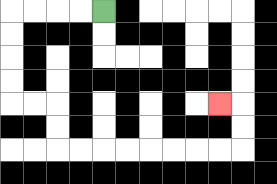{'start': '[4, 0]', 'end': '[9, 4]', 'path_directions': 'L,L,L,L,D,D,D,D,R,R,D,D,R,R,R,R,R,R,R,R,U,U,L', 'path_coordinates': '[[4, 0], [3, 0], [2, 0], [1, 0], [0, 0], [0, 1], [0, 2], [0, 3], [0, 4], [1, 4], [2, 4], [2, 5], [2, 6], [3, 6], [4, 6], [5, 6], [6, 6], [7, 6], [8, 6], [9, 6], [10, 6], [10, 5], [10, 4], [9, 4]]'}